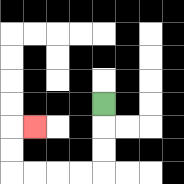{'start': '[4, 4]', 'end': '[1, 5]', 'path_directions': 'D,D,D,L,L,L,L,U,U,R', 'path_coordinates': '[[4, 4], [4, 5], [4, 6], [4, 7], [3, 7], [2, 7], [1, 7], [0, 7], [0, 6], [0, 5], [1, 5]]'}